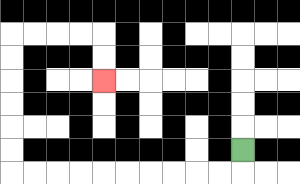{'start': '[10, 6]', 'end': '[4, 3]', 'path_directions': 'D,L,L,L,L,L,L,L,L,L,L,U,U,U,U,U,U,R,R,R,R,D,D', 'path_coordinates': '[[10, 6], [10, 7], [9, 7], [8, 7], [7, 7], [6, 7], [5, 7], [4, 7], [3, 7], [2, 7], [1, 7], [0, 7], [0, 6], [0, 5], [0, 4], [0, 3], [0, 2], [0, 1], [1, 1], [2, 1], [3, 1], [4, 1], [4, 2], [4, 3]]'}